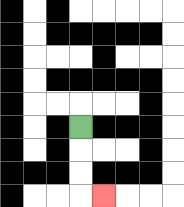{'start': '[3, 5]', 'end': '[4, 8]', 'path_directions': 'D,D,D,R', 'path_coordinates': '[[3, 5], [3, 6], [3, 7], [3, 8], [4, 8]]'}